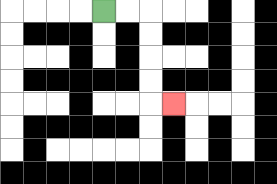{'start': '[4, 0]', 'end': '[7, 4]', 'path_directions': 'R,R,D,D,D,D,R', 'path_coordinates': '[[4, 0], [5, 0], [6, 0], [6, 1], [6, 2], [6, 3], [6, 4], [7, 4]]'}